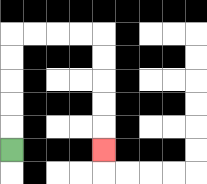{'start': '[0, 6]', 'end': '[4, 6]', 'path_directions': 'U,U,U,U,U,R,R,R,R,D,D,D,D,D', 'path_coordinates': '[[0, 6], [0, 5], [0, 4], [0, 3], [0, 2], [0, 1], [1, 1], [2, 1], [3, 1], [4, 1], [4, 2], [4, 3], [4, 4], [4, 5], [4, 6]]'}